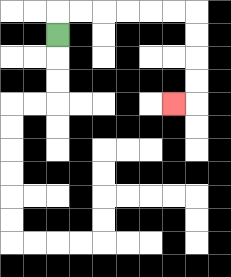{'start': '[2, 1]', 'end': '[7, 4]', 'path_directions': 'U,R,R,R,R,R,R,D,D,D,D,L', 'path_coordinates': '[[2, 1], [2, 0], [3, 0], [4, 0], [5, 0], [6, 0], [7, 0], [8, 0], [8, 1], [8, 2], [8, 3], [8, 4], [7, 4]]'}